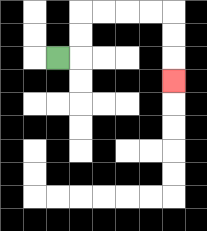{'start': '[2, 2]', 'end': '[7, 3]', 'path_directions': 'R,U,U,R,R,R,R,D,D,D', 'path_coordinates': '[[2, 2], [3, 2], [3, 1], [3, 0], [4, 0], [5, 0], [6, 0], [7, 0], [7, 1], [7, 2], [7, 3]]'}